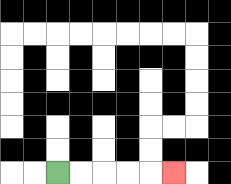{'start': '[2, 7]', 'end': '[7, 7]', 'path_directions': 'R,R,R,R,R', 'path_coordinates': '[[2, 7], [3, 7], [4, 7], [5, 7], [6, 7], [7, 7]]'}